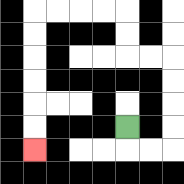{'start': '[5, 5]', 'end': '[1, 6]', 'path_directions': 'D,R,R,U,U,U,U,L,L,U,U,L,L,L,L,D,D,D,D,D,D', 'path_coordinates': '[[5, 5], [5, 6], [6, 6], [7, 6], [7, 5], [7, 4], [7, 3], [7, 2], [6, 2], [5, 2], [5, 1], [5, 0], [4, 0], [3, 0], [2, 0], [1, 0], [1, 1], [1, 2], [1, 3], [1, 4], [1, 5], [1, 6]]'}